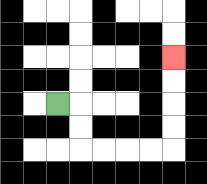{'start': '[2, 4]', 'end': '[7, 2]', 'path_directions': 'R,D,D,R,R,R,R,U,U,U,U', 'path_coordinates': '[[2, 4], [3, 4], [3, 5], [3, 6], [4, 6], [5, 6], [6, 6], [7, 6], [7, 5], [7, 4], [7, 3], [7, 2]]'}